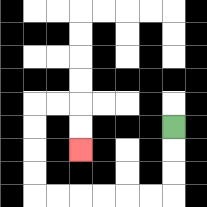{'start': '[7, 5]', 'end': '[3, 6]', 'path_directions': 'D,D,D,L,L,L,L,L,L,U,U,U,U,R,R,D,D', 'path_coordinates': '[[7, 5], [7, 6], [7, 7], [7, 8], [6, 8], [5, 8], [4, 8], [3, 8], [2, 8], [1, 8], [1, 7], [1, 6], [1, 5], [1, 4], [2, 4], [3, 4], [3, 5], [3, 6]]'}